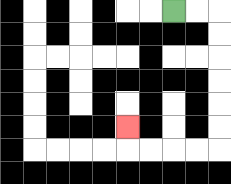{'start': '[7, 0]', 'end': '[5, 5]', 'path_directions': 'R,R,D,D,D,D,D,D,L,L,L,L,U', 'path_coordinates': '[[7, 0], [8, 0], [9, 0], [9, 1], [9, 2], [9, 3], [9, 4], [9, 5], [9, 6], [8, 6], [7, 6], [6, 6], [5, 6], [5, 5]]'}